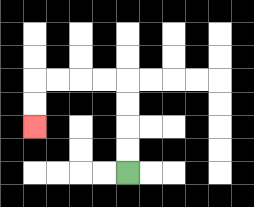{'start': '[5, 7]', 'end': '[1, 5]', 'path_directions': 'U,U,U,U,L,L,L,L,D,D', 'path_coordinates': '[[5, 7], [5, 6], [5, 5], [5, 4], [5, 3], [4, 3], [3, 3], [2, 3], [1, 3], [1, 4], [1, 5]]'}